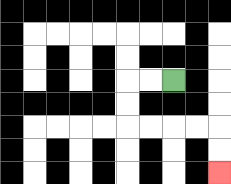{'start': '[7, 3]', 'end': '[9, 7]', 'path_directions': 'L,L,D,D,R,R,R,R,D,D', 'path_coordinates': '[[7, 3], [6, 3], [5, 3], [5, 4], [5, 5], [6, 5], [7, 5], [8, 5], [9, 5], [9, 6], [9, 7]]'}